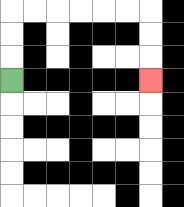{'start': '[0, 3]', 'end': '[6, 3]', 'path_directions': 'U,U,U,R,R,R,R,R,R,D,D,D', 'path_coordinates': '[[0, 3], [0, 2], [0, 1], [0, 0], [1, 0], [2, 0], [3, 0], [4, 0], [5, 0], [6, 0], [6, 1], [6, 2], [6, 3]]'}